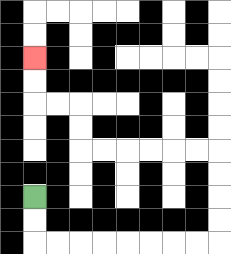{'start': '[1, 8]', 'end': '[1, 2]', 'path_directions': 'D,D,R,R,R,R,R,R,R,R,U,U,U,U,L,L,L,L,L,L,U,U,L,L,U,U', 'path_coordinates': '[[1, 8], [1, 9], [1, 10], [2, 10], [3, 10], [4, 10], [5, 10], [6, 10], [7, 10], [8, 10], [9, 10], [9, 9], [9, 8], [9, 7], [9, 6], [8, 6], [7, 6], [6, 6], [5, 6], [4, 6], [3, 6], [3, 5], [3, 4], [2, 4], [1, 4], [1, 3], [1, 2]]'}